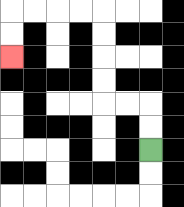{'start': '[6, 6]', 'end': '[0, 2]', 'path_directions': 'U,U,L,L,U,U,U,U,L,L,L,L,D,D', 'path_coordinates': '[[6, 6], [6, 5], [6, 4], [5, 4], [4, 4], [4, 3], [4, 2], [4, 1], [4, 0], [3, 0], [2, 0], [1, 0], [0, 0], [0, 1], [0, 2]]'}